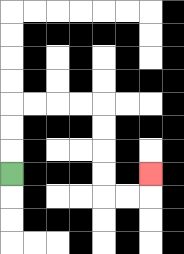{'start': '[0, 7]', 'end': '[6, 7]', 'path_directions': 'U,U,U,R,R,R,R,D,D,D,D,R,R,U', 'path_coordinates': '[[0, 7], [0, 6], [0, 5], [0, 4], [1, 4], [2, 4], [3, 4], [4, 4], [4, 5], [4, 6], [4, 7], [4, 8], [5, 8], [6, 8], [6, 7]]'}